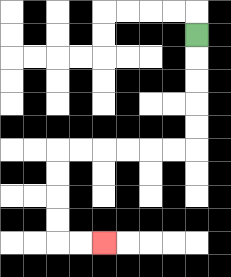{'start': '[8, 1]', 'end': '[4, 10]', 'path_directions': 'D,D,D,D,D,L,L,L,L,L,L,D,D,D,D,R,R', 'path_coordinates': '[[8, 1], [8, 2], [8, 3], [8, 4], [8, 5], [8, 6], [7, 6], [6, 6], [5, 6], [4, 6], [3, 6], [2, 6], [2, 7], [2, 8], [2, 9], [2, 10], [3, 10], [4, 10]]'}